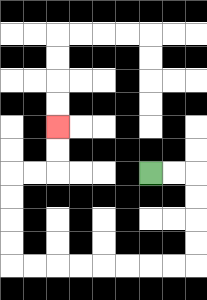{'start': '[6, 7]', 'end': '[2, 5]', 'path_directions': 'R,R,D,D,D,D,L,L,L,L,L,L,L,L,U,U,U,U,R,R,U,U', 'path_coordinates': '[[6, 7], [7, 7], [8, 7], [8, 8], [8, 9], [8, 10], [8, 11], [7, 11], [6, 11], [5, 11], [4, 11], [3, 11], [2, 11], [1, 11], [0, 11], [0, 10], [0, 9], [0, 8], [0, 7], [1, 7], [2, 7], [2, 6], [2, 5]]'}